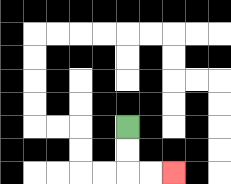{'start': '[5, 5]', 'end': '[7, 7]', 'path_directions': 'D,D,R,R', 'path_coordinates': '[[5, 5], [5, 6], [5, 7], [6, 7], [7, 7]]'}